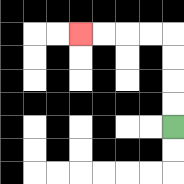{'start': '[7, 5]', 'end': '[3, 1]', 'path_directions': 'U,U,U,U,L,L,L,L', 'path_coordinates': '[[7, 5], [7, 4], [7, 3], [7, 2], [7, 1], [6, 1], [5, 1], [4, 1], [3, 1]]'}